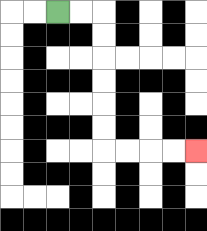{'start': '[2, 0]', 'end': '[8, 6]', 'path_directions': 'R,R,D,D,D,D,D,D,R,R,R,R', 'path_coordinates': '[[2, 0], [3, 0], [4, 0], [4, 1], [4, 2], [4, 3], [4, 4], [4, 5], [4, 6], [5, 6], [6, 6], [7, 6], [8, 6]]'}